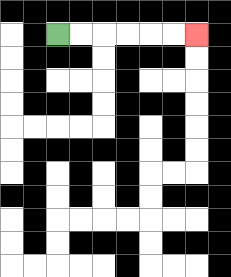{'start': '[2, 1]', 'end': '[8, 1]', 'path_directions': 'R,R,R,R,R,R', 'path_coordinates': '[[2, 1], [3, 1], [4, 1], [5, 1], [6, 1], [7, 1], [8, 1]]'}